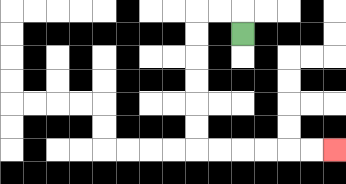{'start': '[10, 1]', 'end': '[14, 6]', 'path_directions': 'U,L,L,D,D,D,D,D,D,R,R,R,R,R,R', 'path_coordinates': '[[10, 1], [10, 0], [9, 0], [8, 0], [8, 1], [8, 2], [8, 3], [8, 4], [8, 5], [8, 6], [9, 6], [10, 6], [11, 6], [12, 6], [13, 6], [14, 6]]'}